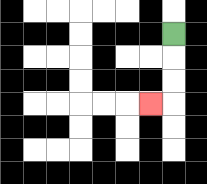{'start': '[7, 1]', 'end': '[6, 4]', 'path_directions': 'D,D,D,L', 'path_coordinates': '[[7, 1], [7, 2], [7, 3], [7, 4], [6, 4]]'}